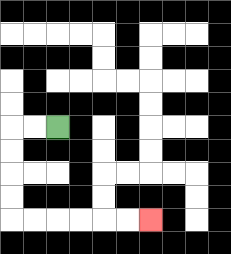{'start': '[2, 5]', 'end': '[6, 9]', 'path_directions': 'L,L,D,D,D,D,R,R,R,R,R,R', 'path_coordinates': '[[2, 5], [1, 5], [0, 5], [0, 6], [0, 7], [0, 8], [0, 9], [1, 9], [2, 9], [3, 9], [4, 9], [5, 9], [6, 9]]'}